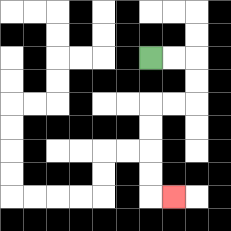{'start': '[6, 2]', 'end': '[7, 8]', 'path_directions': 'R,R,D,D,L,L,D,D,D,D,R', 'path_coordinates': '[[6, 2], [7, 2], [8, 2], [8, 3], [8, 4], [7, 4], [6, 4], [6, 5], [6, 6], [6, 7], [6, 8], [7, 8]]'}